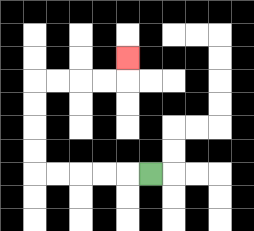{'start': '[6, 7]', 'end': '[5, 2]', 'path_directions': 'L,L,L,L,L,U,U,U,U,R,R,R,R,U', 'path_coordinates': '[[6, 7], [5, 7], [4, 7], [3, 7], [2, 7], [1, 7], [1, 6], [1, 5], [1, 4], [1, 3], [2, 3], [3, 3], [4, 3], [5, 3], [5, 2]]'}